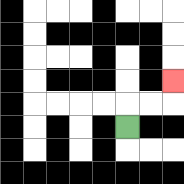{'start': '[5, 5]', 'end': '[7, 3]', 'path_directions': 'U,R,R,U', 'path_coordinates': '[[5, 5], [5, 4], [6, 4], [7, 4], [7, 3]]'}